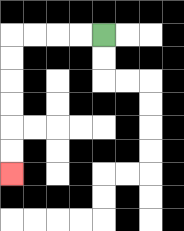{'start': '[4, 1]', 'end': '[0, 7]', 'path_directions': 'L,L,L,L,D,D,D,D,D,D', 'path_coordinates': '[[4, 1], [3, 1], [2, 1], [1, 1], [0, 1], [0, 2], [0, 3], [0, 4], [0, 5], [0, 6], [0, 7]]'}